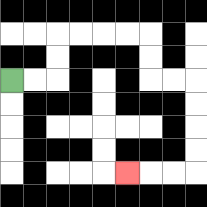{'start': '[0, 3]', 'end': '[5, 7]', 'path_directions': 'R,R,U,U,R,R,R,R,D,D,R,R,D,D,D,D,L,L,L', 'path_coordinates': '[[0, 3], [1, 3], [2, 3], [2, 2], [2, 1], [3, 1], [4, 1], [5, 1], [6, 1], [6, 2], [6, 3], [7, 3], [8, 3], [8, 4], [8, 5], [8, 6], [8, 7], [7, 7], [6, 7], [5, 7]]'}